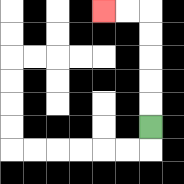{'start': '[6, 5]', 'end': '[4, 0]', 'path_directions': 'U,U,U,U,U,L,L', 'path_coordinates': '[[6, 5], [6, 4], [6, 3], [6, 2], [6, 1], [6, 0], [5, 0], [4, 0]]'}